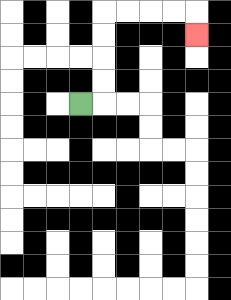{'start': '[3, 4]', 'end': '[8, 1]', 'path_directions': 'R,U,U,U,U,R,R,R,R,D', 'path_coordinates': '[[3, 4], [4, 4], [4, 3], [4, 2], [4, 1], [4, 0], [5, 0], [6, 0], [7, 0], [8, 0], [8, 1]]'}